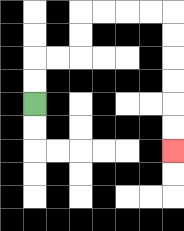{'start': '[1, 4]', 'end': '[7, 6]', 'path_directions': 'U,U,R,R,U,U,R,R,R,R,D,D,D,D,D,D', 'path_coordinates': '[[1, 4], [1, 3], [1, 2], [2, 2], [3, 2], [3, 1], [3, 0], [4, 0], [5, 0], [6, 0], [7, 0], [7, 1], [7, 2], [7, 3], [7, 4], [7, 5], [7, 6]]'}